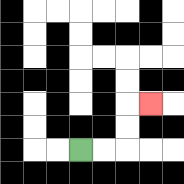{'start': '[3, 6]', 'end': '[6, 4]', 'path_directions': 'R,R,U,U,R', 'path_coordinates': '[[3, 6], [4, 6], [5, 6], [5, 5], [5, 4], [6, 4]]'}